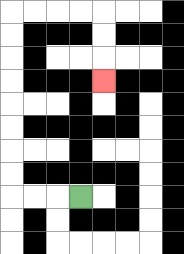{'start': '[3, 8]', 'end': '[4, 3]', 'path_directions': 'L,L,L,U,U,U,U,U,U,U,U,R,R,R,R,D,D,D', 'path_coordinates': '[[3, 8], [2, 8], [1, 8], [0, 8], [0, 7], [0, 6], [0, 5], [0, 4], [0, 3], [0, 2], [0, 1], [0, 0], [1, 0], [2, 0], [3, 0], [4, 0], [4, 1], [4, 2], [4, 3]]'}